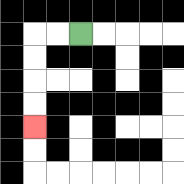{'start': '[3, 1]', 'end': '[1, 5]', 'path_directions': 'L,L,D,D,D,D', 'path_coordinates': '[[3, 1], [2, 1], [1, 1], [1, 2], [1, 3], [1, 4], [1, 5]]'}